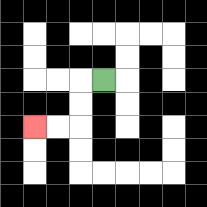{'start': '[4, 3]', 'end': '[1, 5]', 'path_directions': 'L,D,D,L,L', 'path_coordinates': '[[4, 3], [3, 3], [3, 4], [3, 5], [2, 5], [1, 5]]'}